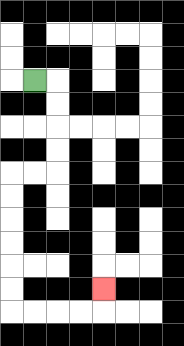{'start': '[1, 3]', 'end': '[4, 12]', 'path_directions': 'R,D,D,D,D,L,L,D,D,D,D,D,D,R,R,R,R,U', 'path_coordinates': '[[1, 3], [2, 3], [2, 4], [2, 5], [2, 6], [2, 7], [1, 7], [0, 7], [0, 8], [0, 9], [0, 10], [0, 11], [0, 12], [0, 13], [1, 13], [2, 13], [3, 13], [4, 13], [4, 12]]'}